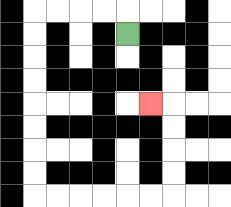{'start': '[5, 1]', 'end': '[6, 4]', 'path_directions': 'U,L,L,L,L,D,D,D,D,D,D,D,D,R,R,R,R,R,R,U,U,U,U,L', 'path_coordinates': '[[5, 1], [5, 0], [4, 0], [3, 0], [2, 0], [1, 0], [1, 1], [1, 2], [1, 3], [1, 4], [1, 5], [1, 6], [1, 7], [1, 8], [2, 8], [3, 8], [4, 8], [5, 8], [6, 8], [7, 8], [7, 7], [7, 6], [7, 5], [7, 4], [6, 4]]'}